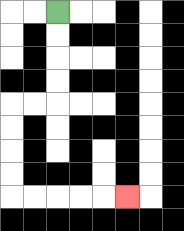{'start': '[2, 0]', 'end': '[5, 8]', 'path_directions': 'D,D,D,D,L,L,D,D,D,D,R,R,R,R,R', 'path_coordinates': '[[2, 0], [2, 1], [2, 2], [2, 3], [2, 4], [1, 4], [0, 4], [0, 5], [0, 6], [0, 7], [0, 8], [1, 8], [2, 8], [3, 8], [4, 8], [5, 8]]'}